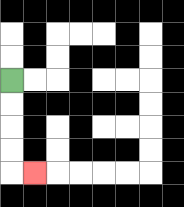{'start': '[0, 3]', 'end': '[1, 7]', 'path_directions': 'D,D,D,D,R', 'path_coordinates': '[[0, 3], [0, 4], [0, 5], [0, 6], [0, 7], [1, 7]]'}